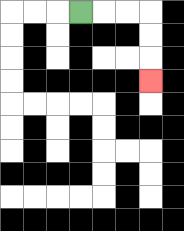{'start': '[3, 0]', 'end': '[6, 3]', 'path_directions': 'R,R,R,D,D,D', 'path_coordinates': '[[3, 0], [4, 0], [5, 0], [6, 0], [6, 1], [6, 2], [6, 3]]'}